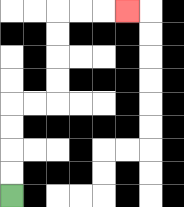{'start': '[0, 8]', 'end': '[5, 0]', 'path_directions': 'U,U,U,U,R,R,U,U,U,U,R,R,R', 'path_coordinates': '[[0, 8], [0, 7], [0, 6], [0, 5], [0, 4], [1, 4], [2, 4], [2, 3], [2, 2], [2, 1], [2, 0], [3, 0], [4, 0], [5, 0]]'}